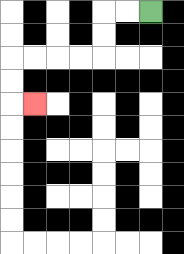{'start': '[6, 0]', 'end': '[1, 4]', 'path_directions': 'L,L,D,D,L,L,L,L,D,D,R', 'path_coordinates': '[[6, 0], [5, 0], [4, 0], [4, 1], [4, 2], [3, 2], [2, 2], [1, 2], [0, 2], [0, 3], [0, 4], [1, 4]]'}